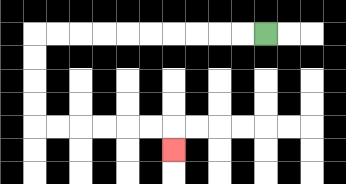{'start': '[11, 1]', 'end': '[7, 6]', 'path_directions': 'L,L,L,L,L,L,L,L,L,L,D,D,D,D,R,R,R,R,R,R,D', 'path_coordinates': '[[11, 1], [10, 1], [9, 1], [8, 1], [7, 1], [6, 1], [5, 1], [4, 1], [3, 1], [2, 1], [1, 1], [1, 2], [1, 3], [1, 4], [1, 5], [2, 5], [3, 5], [4, 5], [5, 5], [6, 5], [7, 5], [7, 6]]'}